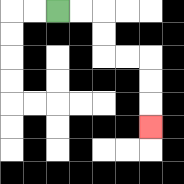{'start': '[2, 0]', 'end': '[6, 5]', 'path_directions': 'R,R,D,D,R,R,D,D,D', 'path_coordinates': '[[2, 0], [3, 0], [4, 0], [4, 1], [4, 2], [5, 2], [6, 2], [6, 3], [6, 4], [6, 5]]'}